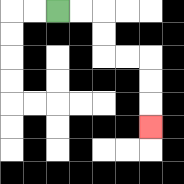{'start': '[2, 0]', 'end': '[6, 5]', 'path_directions': 'R,R,D,D,R,R,D,D,D', 'path_coordinates': '[[2, 0], [3, 0], [4, 0], [4, 1], [4, 2], [5, 2], [6, 2], [6, 3], [6, 4], [6, 5]]'}